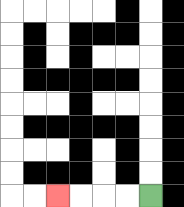{'start': '[6, 8]', 'end': '[2, 8]', 'path_directions': 'L,L,L,L', 'path_coordinates': '[[6, 8], [5, 8], [4, 8], [3, 8], [2, 8]]'}